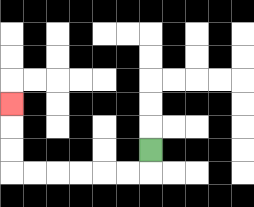{'start': '[6, 6]', 'end': '[0, 4]', 'path_directions': 'D,L,L,L,L,L,L,U,U,U', 'path_coordinates': '[[6, 6], [6, 7], [5, 7], [4, 7], [3, 7], [2, 7], [1, 7], [0, 7], [0, 6], [0, 5], [0, 4]]'}